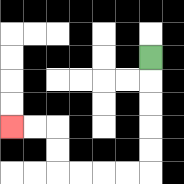{'start': '[6, 2]', 'end': '[0, 5]', 'path_directions': 'D,D,D,D,D,L,L,L,L,U,U,L,L', 'path_coordinates': '[[6, 2], [6, 3], [6, 4], [6, 5], [6, 6], [6, 7], [5, 7], [4, 7], [3, 7], [2, 7], [2, 6], [2, 5], [1, 5], [0, 5]]'}